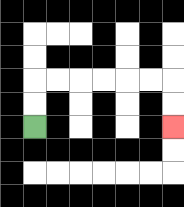{'start': '[1, 5]', 'end': '[7, 5]', 'path_directions': 'U,U,R,R,R,R,R,R,D,D', 'path_coordinates': '[[1, 5], [1, 4], [1, 3], [2, 3], [3, 3], [4, 3], [5, 3], [6, 3], [7, 3], [7, 4], [7, 5]]'}